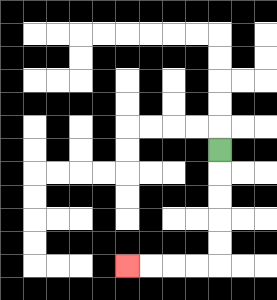{'start': '[9, 6]', 'end': '[5, 11]', 'path_directions': 'D,D,D,D,D,L,L,L,L', 'path_coordinates': '[[9, 6], [9, 7], [9, 8], [9, 9], [9, 10], [9, 11], [8, 11], [7, 11], [6, 11], [5, 11]]'}